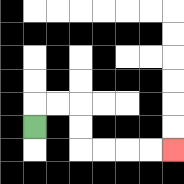{'start': '[1, 5]', 'end': '[7, 6]', 'path_directions': 'U,R,R,D,D,R,R,R,R', 'path_coordinates': '[[1, 5], [1, 4], [2, 4], [3, 4], [3, 5], [3, 6], [4, 6], [5, 6], [6, 6], [7, 6]]'}